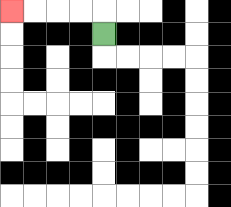{'start': '[4, 1]', 'end': '[0, 0]', 'path_directions': 'U,L,L,L,L', 'path_coordinates': '[[4, 1], [4, 0], [3, 0], [2, 0], [1, 0], [0, 0]]'}